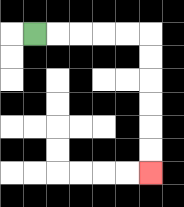{'start': '[1, 1]', 'end': '[6, 7]', 'path_directions': 'R,R,R,R,R,D,D,D,D,D,D', 'path_coordinates': '[[1, 1], [2, 1], [3, 1], [4, 1], [5, 1], [6, 1], [6, 2], [6, 3], [6, 4], [6, 5], [6, 6], [6, 7]]'}